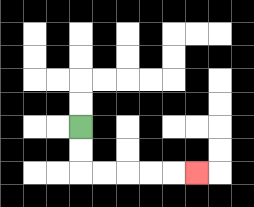{'start': '[3, 5]', 'end': '[8, 7]', 'path_directions': 'D,D,R,R,R,R,R', 'path_coordinates': '[[3, 5], [3, 6], [3, 7], [4, 7], [5, 7], [6, 7], [7, 7], [8, 7]]'}